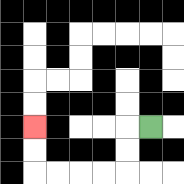{'start': '[6, 5]', 'end': '[1, 5]', 'path_directions': 'L,D,D,L,L,L,L,U,U', 'path_coordinates': '[[6, 5], [5, 5], [5, 6], [5, 7], [4, 7], [3, 7], [2, 7], [1, 7], [1, 6], [1, 5]]'}